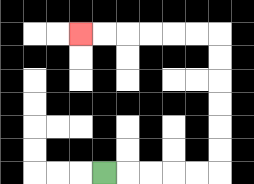{'start': '[4, 7]', 'end': '[3, 1]', 'path_directions': 'R,R,R,R,R,U,U,U,U,U,U,L,L,L,L,L,L', 'path_coordinates': '[[4, 7], [5, 7], [6, 7], [7, 7], [8, 7], [9, 7], [9, 6], [9, 5], [9, 4], [9, 3], [9, 2], [9, 1], [8, 1], [7, 1], [6, 1], [5, 1], [4, 1], [3, 1]]'}